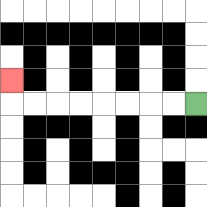{'start': '[8, 4]', 'end': '[0, 3]', 'path_directions': 'L,L,L,L,L,L,L,L,U', 'path_coordinates': '[[8, 4], [7, 4], [6, 4], [5, 4], [4, 4], [3, 4], [2, 4], [1, 4], [0, 4], [0, 3]]'}